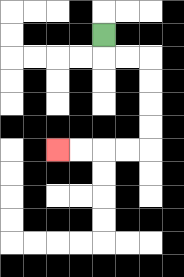{'start': '[4, 1]', 'end': '[2, 6]', 'path_directions': 'D,R,R,D,D,D,D,L,L,L,L', 'path_coordinates': '[[4, 1], [4, 2], [5, 2], [6, 2], [6, 3], [6, 4], [6, 5], [6, 6], [5, 6], [4, 6], [3, 6], [2, 6]]'}